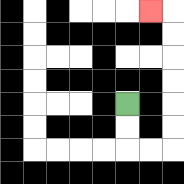{'start': '[5, 4]', 'end': '[6, 0]', 'path_directions': 'D,D,R,R,U,U,U,U,U,U,L', 'path_coordinates': '[[5, 4], [5, 5], [5, 6], [6, 6], [7, 6], [7, 5], [7, 4], [7, 3], [7, 2], [7, 1], [7, 0], [6, 0]]'}